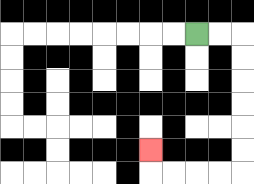{'start': '[8, 1]', 'end': '[6, 6]', 'path_directions': 'R,R,D,D,D,D,D,D,L,L,L,L,U', 'path_coordinates': '[[8, 1], [9, 1], [10, 1], [10, 2], [10, 3], [10, 4], [10, 5], [10, 6], [10, 7], [9, 7], [8, 7], [7, 7], [6, 7], [6, 6]]'}